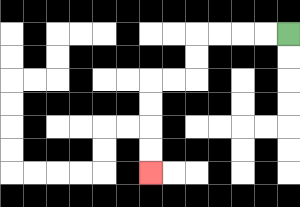{'start': '[12, 1]', 'end': '[6, 7]', 'path_directions': 'L,L,L,L,D,D,L,L,D,D,D,D', 'path_coordinates': '[[12, 1], [11, 1], [10, 1], [9, 1], [8, 1], [8, 2], [8, 3], [7, 3], [6, 3], [6, 4], [6, 5], [6, 6], [6, 7]]'}